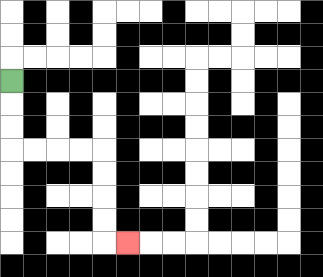{'start': '[0, 3]', 'end': '[5, 10]', 'path_directions': 'D,D,D,R,R,R,R,D,D,D,D,R', 'path_coordinates': '[[0, 3], [0, 4], [0, 5], [0, 6], [1, 6], [2, 6], [3, 6], [4, 6], [4, 7], [4, 8], [4, 9], [4, 10], [5, 10]]'}